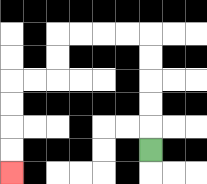{'start': '[6, 6]', 'end': '[0, 7]', 'path_directions': 'U,U,U,U,U,L,L,L,L,D,D,L,L,D,D,D,D', 'path_coordinates': '[[6, 6], [6, 5], [6, 4], [6, 3], [6, 2], [6, 1], [5, 1], [4, 1], [3, 1], [2, 1], [2, 2], [2, 3], [1, 3], [0, 3], [0, 4], [0, 5], [0, 6], [0, 7]]'}